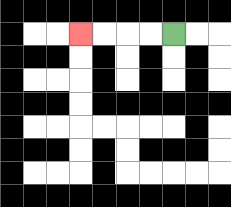{'start': '[7, 1]', 'end': '[3, 1]', 'path_directions': 'L,L,L,L', 'path_coordinates': '[[7, 1], [6, 1], [5, 1], [4, 1], [3, 1]]'}